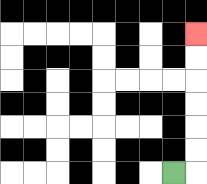{'start': '[7, 7]', 'end': '[8, 1]', 'path_directions': 'R,U,U,U,U,U,U', 'path_coordinates': '[[7, 7], [8, 7], [8, 6], [8, 5], [8, 4], [8, 3], [8, 2], [8, 1]]'}